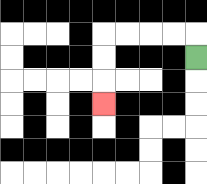{'start': '[8, 2]', 'end': '[4, 4]', 'path_directions': 'U,L,L,L,L,D,D,D', 'path_coordinates': '[[8, 2], [8, 1], [7, 1], [6, 1], [5, 1], [4, 1], [4, 2], [4, 3], [4, 4]]'}